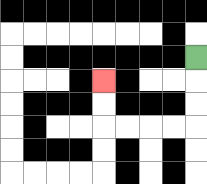{'start': '[8, 2]', 'end': '[4, 3]', 'path_directions': 'D,D,D,L,L,L,L,U,U', 'path_coordinates': '[[8, 2], [8, 3], [8, 4], [8, 5], [7, 5], [6, 5], [5, 5], [4, 5], [4, 4], [4, 3]]'}